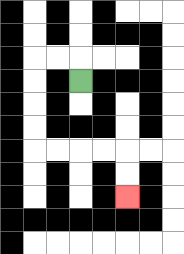{'start': '[3, 3]', 'end': '[5, 8]', 'path_directions': 'U,L,L,D,D,D,D,R,R,R,R,D,D', 'path_coordinates': '[[3, 3], [3, 2], [2, 2], [1, 2], [1, 3], [1, 4], [1, 5], [1, 6], [2, 6], [3, 6], [4, 6], [5, 6], [5, 7], [5, 8]]'}